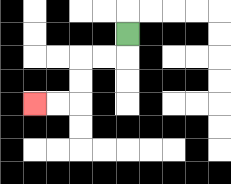{'start': '[5, 1]', 'end': '[1, 4]', 'path_directions': 'D,L,L,D,D,L,L', 'path_coordinates': '[[5, 1], [5, 2], [4, 2], [3, 2], [3, 3], [3, 4], [2, 4], [1, 4]]'}